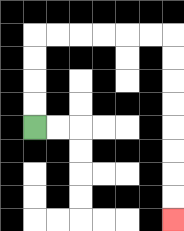{'start': '[1, 5]', 'end': '[7, 9]', 'path_directions': 'U,U,U,U,R,R,R,R,R,R,D,D,D,D,D,D,D,D', 'path_coordinates': '[[1, 5], [1, 4], [1, 3], [1, 2], [1, 1], [2, 1], [3, 1], [4, 1], [5, 1], [6, 1], [7, 1], [7, 2], [7, 3], [7, 4], [7, 5], [7, 6], [7, 7], [7, 8], [7, 9]]'}